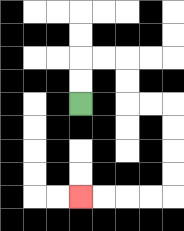{'start': '[3, 4]', 'end': '[3, 8]', 'path_directions': 'U,U,R,R,D,D,R,R,D,D,D,D,L,L,L,L', 'path_coordinates': '[[3, 4], [3, 3], [3, 2], [4, 2], [5, 2], [5, 3], [5, 4], [6, 4], [7, 4], [7, 5], [7, 6], [7, 7], [7, 8], [6, 8], [5, 8], [4, 8], [3, 8]]'}